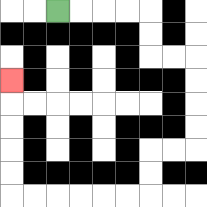{'start': '[2, 0]', 'end': '[0, 3]', 'path_directions': 'R,R,R,R,D,D,R,R,D,D,D,D,L,L,D,D,L,L,L,L,L,L,U,U,U,U,U', 'path_coordinates': '[[2, 0], [3, 0], [4, 0], [5, 0], [6, 0], [6, 1], [6, 2], [7, 2], [8, 2], [8, 3], [8, 4], [8, 5], [8, 6], [7, 6], [6, 6], [6, 7], [6, 8], [5, 8], [4, 8], [3, 8], [2, 8], [1, 8], [0, 8], [0, 7], [0, 6], [0, 5], [0, 4], [0, 3]]'}